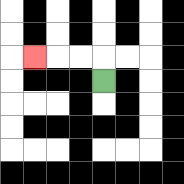{'start': '[4, 3]', 'end': '[1, 2]', 'path_directions': 'U,L,L,L', 'path_coordinates': '[[4, 3], [4, 2], [3, 2], [2, 2], [1, 2]]'}